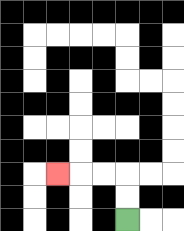{'start': '[5, 9]', 'end': '[2, 7]', 'path_directions': 'U,U,L,L,L', 'path_coordinates': '[[5, 9], [5, 8], [5, 7], [4, 7], [3, 7], [2, 7]]'}